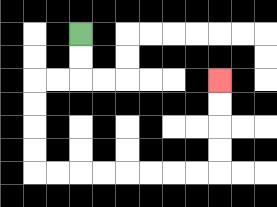{'start': '[3, 1]', 'end': '[9, 3]', 'path_directions': 'D,D,L,L,D,D,D,D,R,R,R,R,R,R,R,R,U,U,U,U', 'path_coordinates': '[[3, 1], [3, 2], [3, 3], [2, 3], [1, 3], [1, 4], [1, 5], [1, 6], [1, 7], [2, 7], [3, 7], [4, 7], [5, 7], [6, 7], [7, 7], [8, 7], [9, 7], [9, 6], [9, 5], [9, 4], [9, 3]]'}